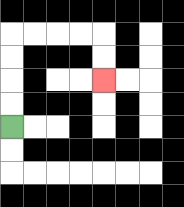{'start': '[0, 5]', 'end': '[4, 3]', 'path_directions': 'U,U,U,U,R,R,R,R,D,D', 'path_coordinates': '[[0, 5], [0, 4], [0, 3], [0, 2], [0, 1], [1, 1], [2, 1], [3, 1], [4, 1], [4, 2], [4, 3]]'}